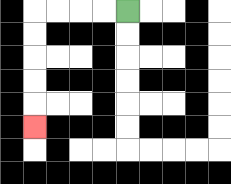{'start': '[5, 0]', 'end': '[1, 5]', 'path_directions': 'L,L,L,L,D,D,D,D,D', 'path_coordinates': '[[5, 0], [4, 0], [3, 0], [2, 0], [1, 0], [1, 1], [1, 2], [1, 3], [1, 4], [1, 5]]'}